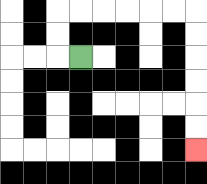{'start': '[3, 2]', 'end': '[8, 6]', 'path_directions': 'L,U,U,R,R,R,R,R,R,D,D,D,D,D,D', 'path_coordinates': '[[3, 2], [2, 2], [2, 1], [2, 0], [3, 0], [4, 0], [5, 0], [6, 0], [7, 0], [8, 0], [8, 1], [8, 2], [8, 3], [8, 4], [8, 5], [8, 6]]'}